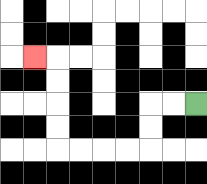{'start': '[8, 4]', 'end': '[1, 2]', 'path_directions': 'L,L,D,D,L,L,L,L,U,U,U,U,L', 'path_coordinates': '[[8, 4], [7, 4], [6, 4], [6, 5], [6, 6], [5, 6], [4, 6], [3, 6], [2, 6], [2, 5], [2, 4], [2, 3], [2, 2], [1, 2]]'}